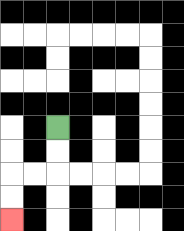{'start': '[2, 5]', 'end': '[0, 9]', 'path_directions': 'D,D,L,L,D,D', 'path_coordinates': '[[2, 5], [2, 6], [2, 7], [1, 7], [0, 7], [0, 8], [0, 9]]'}